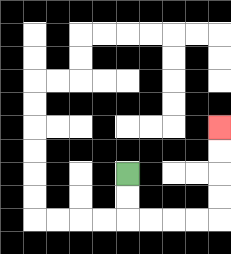{'start': '[5, 7]', 'end': '[9, 5]', 'path_directions': 'D,D,R,R,R,R,U,U,U,U', 'path_coordinates': '[[5, 7], [5, 8], [5, 9], [6, 9], [7, 9], [8, 9], [9, 9], [9, 8], [9, 7], [9, 6], [9, 5]]'}